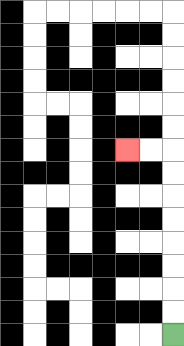{'start': '[7, 14]', 'end': '[5, 6]', 'path_directions': 'U,U,U,U,U,U,U,U,L,L', 'path_coordinates': '[[7, 14], [7, 13], [7, 12], [7, 11], [7, 10], [7, 9], [7, 8], [7, 7], [7, 6], [6, 6], [5, 6]]'}